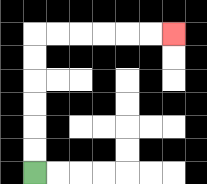{'start': '[1, 7]', 'end': '[7, 1]', 'path_directions': 'U,U,U,U,U,U,R,R,R,R,R,R', 'path_coordinates': '[[1, 7], [1, 6], [1, 5], [1, 4], [1, 3], [1, 2], [1, 1], [2, 1], [3, 1], [4, 1], [5, 1], [6, 1], [7, 1]]'}